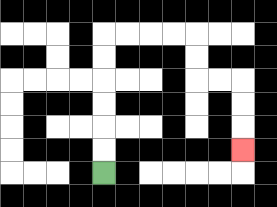{'start': '[4, 7]', 'end': '[10, 6]', 'path_directions': 'U,U,U,U,U,U,R,R,R,R,D,D,R,R,D,D,D', 'path_coordinates': '[[4, 7], [4, 6], [4, 5], [4, 4], [4, 3], [4, 2], [4, 1], [5, 1], [6, 1], [7, 1], [8, 1], [8, 2], [8, 3], [9, 3], [10, 3], [10, 4], [10, 5], [10, 6]]'}